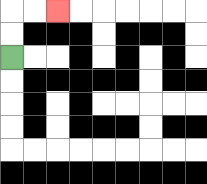{'start': '[0, 2]', 'end': '[2, 0]', 'path_directions': 'U,U,R,R', 'path_coordinates': '[[0, 2], [0, 1], [0, 0], [1, 0], [2, 0]]'}